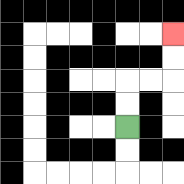{'start': '[5, 5]', 'end': '[7, 1]', 'path_directions': 'U,U,R,R,U,U', 'path_coordinates': '[[5, 5], [5, 4], [5, 3], [6, 3], [7, 3], [7, 2], [7, 1]]'}